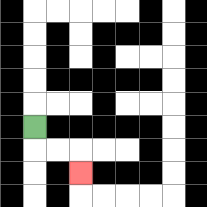{'start': '[1, 5]', 'end': '[3, 7]', 'path_directions': 'D,R,R,D', 'path_coordinates': '[[1, 5], [1, 6], [2, 6], [3, 6], [3, 7]]'}